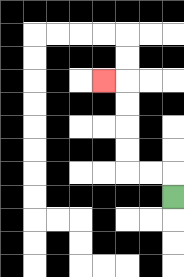{'start': '[7, 8]', 'end': '[4, 3]', 'path_directions': 'U,L,L,U,U,U,U,L', 'path_coordinates': '[[7, 8], [7, 7], [6, 7], [5, 7], [5, 6], [5, 5], [5, 4], [5, 3], [4, 3]]'}